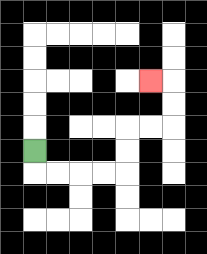{'start': '[1, 6]', 'end': '[6, 3]', 'path_directions': 'D,R,R,R,R,U,U,R,R,U,U,L', 'path_coordinates': '[[1, 6], [1, 7], [2, 7], [3, 7], [4, 7], [5, 7], [5, 6], [5, 5], [6, 5], [7, 5], [7, 4], [7, 3], [6, 3]]'}